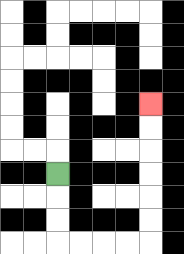{'start': '[2, 7]', 'end': '[6, 4]', 'path_directions': 'D,D,D,R,R,R,R,U,U,U,U,U,U', 'path_coordinates': '[[2, 7], [2, 8], [2, 9], [2, 10], [3, 10], [4, 10], [5, 10], [6, 10], [6, 9], [6, 8], [6, 7], [6, 6], [6, 5], [6, 4]]'}